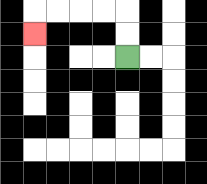{'start': '[5, 2]', 'end': '[1, 1]', 'path_directions': 'U,U,L,L,L,L,D', 'path_coordinates': '[[5, 2], [5, 1], [5, 0], [4, 0], [3, 0], [2, 0], [1, 0], [1, 1]]'}